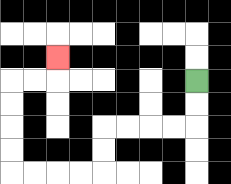{'start': '[8, 3]', 'end': '[2, 2]', 'path_directions': 'D,D,L,L,L,L,D,D,L,L,L,L,U,U,U,U,R,R,U', 'path_coordinates': '[[8, 3], [8, 4], [8, 5], [7, 5], [6, 5], [5, 5], [4, 5], [4, 6], [4, 7], [3, 7], [2, 7], [1, 7], [0, 7], [0, 6], [0, 5], [0, 4], [0, 3], [1, 3], [2, 3], [2, 2]]'}